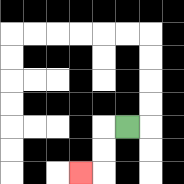{'start': '[5, 5]', 'end': '[3, 7]', 'path_directions': 'L,D,D,L', 'path_coordinates': '[[5, 5], [4, 5], [4, 6], [4, 7], [3, 7]]'}